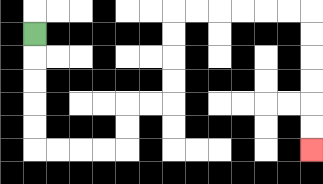{'start': '[1, 1]', 'end': '[13, 6]', 'path_directions': 'D,D,D,D,D,R,R,R,R,U,U,R,R,U,U,U,U,R,R,R,R,R,R,D,D,D,D,D,D', 'path_coordinates': '[[1, 1], [1, 2], [1, 3], [1, 4], [1, 5], [1, 6], [2, 6], [3, 6], [4, 6], [5, 6], [5, 5], [5, 4], [6, 4], [7, 4], [7, 3], [7, 2], [7, 1], [7, 0], [8, 0], [9, 0], [10, 0], [11, 0], [12, 0], [13, 0], [13, 1], [13, 2], [13, 3], [13, 4], [13, 5], [13, 6]]'}